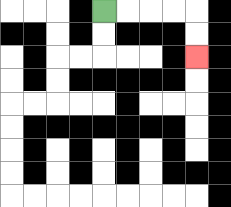{'start': '[4, 0]', 'end': '[8, 2]', 'path_directions': 'R,R,R,R,D,D', 'path_coordinates': '[[4, 0], [5, 0], [6, 0], [7, 0], [8, 0], [8, 1], [8, 2]]'}